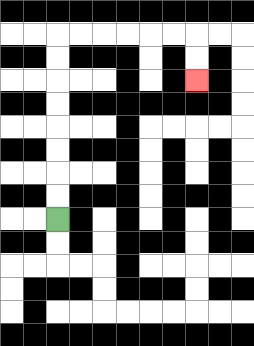{'start': '[2, 9]', 'end': '[8, 3]', 'path_directions': 'U,U,U,U,U,U,U,U,R,R,R,R,R,R,D,D', 'path_coordinates': '[[2, 9], [2, 8], [2, 7], [2, 6], [2, 5], [2, 4], [2, 3], [2, 2], [2, 1], [3, 1], [4, 1], [5, 1], [6, 1], [7, 1], [8, 1], [8, 2], [8, 3]]'}